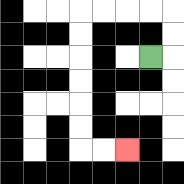{'start': '[6, 2]', 'end': '[5, 6]', 'path_directions': 'R,U,U,L,L,L,L,D,D,D,D,D,D,R,R', 'path_coordinates': '[[6, 2], [7, 2], [7, 1], [7, 0], [6, 0], [5, 0], [4, 0], [3, 0], [3, 1], [3, 2], [3, 3], [3, 4], [3, 5], [3, 6], [4, 6], [5, 6]]'}